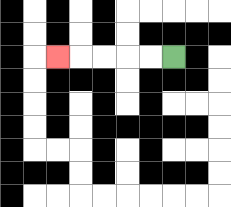{'start': '[7, 2]', 'end': '[2, 2]', 'path_directions': 'L,L,L,L,L', 'path_coordinates': '[[7, 2], [6, 2], [5, 2], [4, 2], [3, 2], [2, 2]]'}